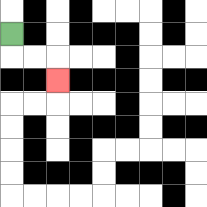{'start': '[0, 1]', 'end': '[2, 3]', 'path_directions': 'D,R,R,D', 'path_coordinates': '[[0, 1], [0, 2], [1, 2], [2, 2], [2, 3]]'}